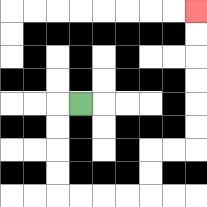{'start': '[3, 4]', 'end': '[8, 0]', 'path_directions': 'L,D,D,D,D,R,R,R,R,U,U,R,R,U,U,U,U,U,U', 'path_coordinates': '[[3, 4], [2, 4], [2, 5], [2, 6], [2, 7], [2, 8], [3, 8], [4, 8], [5, 8], [6, 8], [6, 7], [6, 6], [7, 6], [8, 6], [8, 5], [8, 4], [8, 3], [8, 2], [8, 1], [8, 0]]'}